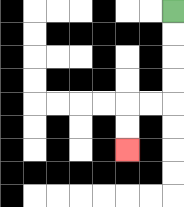{'start': '[7, 0]', 'end': '[5, 6]', 'path_directions': 'D,D,D,D,L,L,D,D', 'path_coordinates': '[[7, 0], [7, 1], [7, 2], [7, 3], [7, 4], [6, 4], [5, 4], [5, 5], [5, 6]]'}